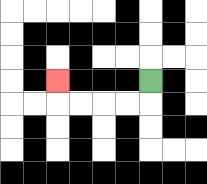{'start': '[6, 3]', 'end': '[2, 3]', 'path_directions': 'D,L,L,L,L,U', 'path_coordinates': '[[6, 3], [6, 4], [5, 4], [4, 4], [3, 4], [2, 4], [2, 3]]'}